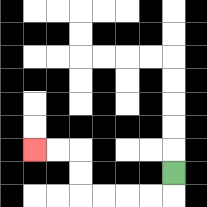{'start': '[7, 7]', 'end': '[1, 6]', 'path_directions': 'D,L,L,L,L,U,U,L,L', 'path_coordinates': '[[7, 7], [7, 8], [6, 8], [5, 8], [4, 8], [3, 8], [3, 7], [3, 6], [2, 6], [1, 6]]'}